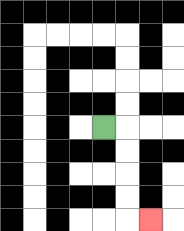{'start': '[4, 5]', 'end': '[6, 9]', 'path_directions': 'R,D,D,D,D,R', 'path_coordinates': '[[4, 5], [5, 5], [5, 6], [5, 7], [5, 8], [5, 9], [6, 9]]'}